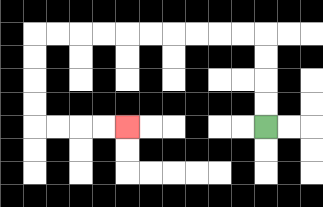{'start': '[11, 5]', 'end': '[5, 5]', 'path_directions': 'U,U,U,U,L,L,L,L,L,L,L,L,L,L,D,D,D,D,R,R,R,R', 'path_coordinates': '[[11, 5], [11, 4], [11, 3], [11, 2], [11, 1], [10, 1], [9, 1], [8, 1], [7, 1], [6, 1], [5, 1], [4, 1], [3, 1], [2, 1], [1, 1], [1, 2], [1, 3], [1, 4], [1, 5], [2, 5], [3, 5], [4, 5], [5, 5]]'}